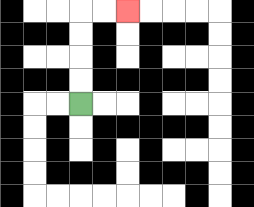{'start': '[3, 4]', 'end': '[5, 0]', 'path_directions': 'U,U,U,U,R,R', 'path_coordinates': '[[3, 4], [3, 3], [3, 2], [3, 1], [3, 0], [4, 0], [5, 0]]'}